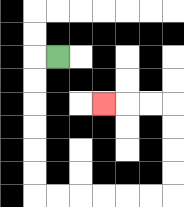{'start': '[2, 2]', 'end': '[4, 4]', 'path_directions': 'L,D,D,D,D,D,D,R,R,R,R,R,R,U,U,U,U,L,L,L', 'path_coordinates': '[[2, 2], [1, 2], [1, 3], [1, 4], [1, 5], [1, 6], [1, 7], [1, 8], [2, 8], [3, 8], [4, 8], [5, 8], [6, 8], [7, 8], [7, 7], [7, 6], [7, 5], [7, 4], [6, 4], [5, 4], [4, 4]]'}